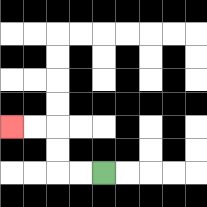{'start': '[4, 7]', 'end': '[0, 5]', 'path_directions': 'L,L,U,U,L,L', 'path_coordinates': '[[4, 7], [3, 7], [2, 7], [2, 6], [2, 5], [1, 5], [0, 5]]'}